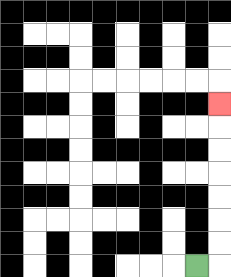{'start': '[8, 11]', 'end': '[9, 4]', 'path_directions': 'R,U,U,U,U,U,U,U', 'path_coordinates': '[[8, 11], [9, 11], [9, 10], [9, 9], [9, 8], [9, 7], [9, 6], [9, 5], [9, 4]]'}